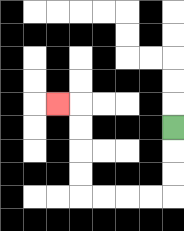{'start': '[7, 5]', 'end': '[2, 4]', 'path_directions': 'D,D,D,L,L,L,L,U,U,U,U,L', 'path_coordinates': '[[7, 5], [7, 6], [7, 7], [7, 8], [6, 8], [5, 8], [4, 8], [3, 8], [3, 7], [3, 6], [3, 5], [3, 4], [2, 4]]'}